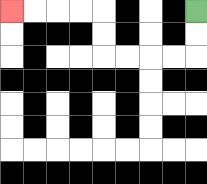{'start': '[8, 0]', 'end': '[0, 0]', 'path_directions': 'D,D,L,L,L,L,U,U,L,L,L,L', 'path_coordinates': '[[8, 0], [8, 1], [8, 2], [7, 2], [6, 2], [5, 2], [4, 2], [4, 1], [4, 0], [3, 0], [2, 0], [1, 0], [0, 0]]'}